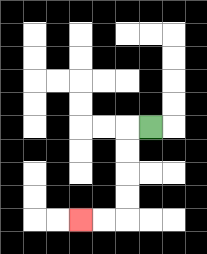{'start': '[6, 5]', 'end': '[3, 9]', 'path_directions': 'L,D,D,D,D,L,L', 'path_coordinates': '[[6, 5], [5, 5], [5, 6], [5, 7], [5, 8], [5, 9], [4, 9], [3, 9]]'}